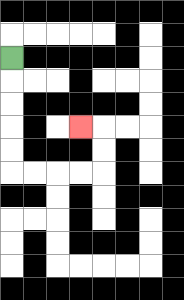{'start': '[0, 2]', 'end': '[3, 5]', 'path_directions': 'D,D,D,D,D,R,R,R,R,U,U,L', 'path_coordinates': '[[0, 2], [0, 3], [0, 4], [0, 5], [0, 6], [0, 7], [1, 7], [2, 7], [3, 7], [4, 7], [4, 6], [4, 5], [3, 5]]'}